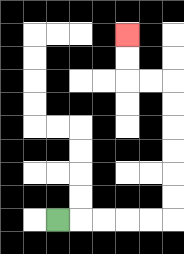{'start': '[2, 9]', 'end': '[5, 1]', 'path_directions': 'R,R,R,R,R,U,U,U,U,U,U,L,L,U,U', 'path_coordinates': '[[2, 9], [3, 9], [4, 9], [5, 9], [6, 9], [7, 9], [7, 8], [7, 7], [7, 6], [7, 5], [7, 4], [7, 3], [6, 3], [5, 3], [5, 2], [5, 1]]'}